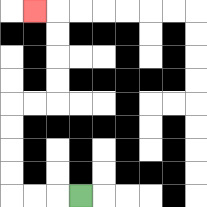{'start': '[3, 8]', 'end': '[1, 0]', 'path_directions': 'L,L,L,U,U,U,U,R,R,U,U,U,U,L', 'path_coordinates': '[[3, 8], [2, 8], [1, 8], [0, 8], [0, 7], [0, 6], [0, 5], [0, 4], [1, 4], [2, 4], [2, 3], [2, 2], [2, 1], [2, 0], [1, 0]]'}